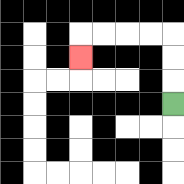{'start': '[7, 4]', 'end': '[3, 2]', 'path_directions': 'U,U,U,L,L,L,L,D', 'path_coordinates': '[[7, 4], [7, 3], [7, 2], [7, 1], [6, 1], [5, 1], [4, 1], [3, 1], [3, 2]]'}